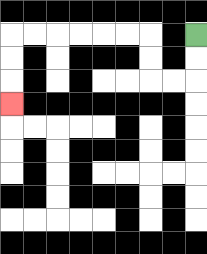{'start': '[8, 1]', 'end': '[0, 4]', 'path_directions': 'D,D,L,L,U,U,L,L,L,L,L,L,D,D,D', 'path_coordinates': '[[8, 1], [8, 2], [8, 3], [7, 3], [6, 3], [6, 2], [6, 1], [5, 1], [4, 1], [3, 1], [2, 1], [1, 1], [0, 1], [0, 2], [0, 3], [0, 4]]'}